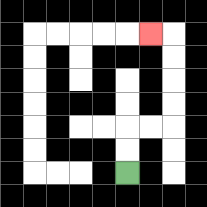{'start': '[5, 7]', 'end': '[6, 1]', 'path_directions': 'U,U,R,R,U,U,U,U,L', 'path_coordinates': '[[5, 7], [5, 6], [5, 5], [6, 5], [7, 5], [7, 4], [7, 3], [7, 2], [7, 1], [6, 1]]'}